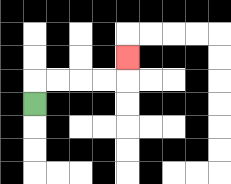{'start': '[1, 4]', 'end': '[5, 2]', 'path_directions': 'U,R,R,R,R,U', 'path_coordinates': '[[1, 4], [1, 3], [2, 3], [3, 3], [4, 3], [5, 3], [5, 2]]'}